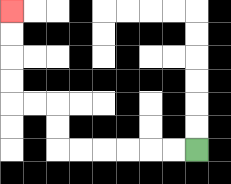{'start': '[8, 6]', 'end': '[0, 0]', 'path_directions': 'L,L,L,L,L,L,U,U,L,L,U,U,U,U', 'path_coordinates': '[[8, 6], [7, 6], [6, 6], [5, 6], [4, 6], [3, 6], [2, 6], [2, 5], [2, 4], [1, 4], [0, 4], [0, 3], [0, 2], [0, 1], [0, 0]]'}